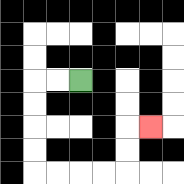{'start': '[3, 3]', 'end': '[6, 5]', 'path_directions': 'L,L,D,D,D,D,R,R,R,R,U,U,R', 'path_coordinates': '[[3, 3], [2, 3], [1, 3], [1, 4], [1, 5], [1, 6], [1, 7], [2, 7], [3, 7], [4, 7], [5, 7], [5, 6], [5, 5], [6, 5]]'}